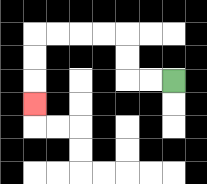{'start': '[7, 3]', 'end': '[1, 4]', 'path_directions': 'L,L,U,U,L,L,L,L,D,D,D', 'path_coordinates': '[[7, 3], [6, 3], [5, 3], [5, 2], [5, 1], [4, 1], [3, 1], [2, 1], [1, 1], [1, 2], [1, 3], [1, 4]]'}